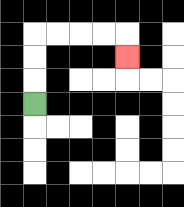{'start': '[1, 4]', 'end': '[5, 2]', 'path_directions': 'U,U,U,R,R,R,R,D', 'path_coordinates': '[[1, 4], [1, 3], [1, 2], [1, 1], [2, 1], [3, 1], [4, 1], [5, 1], [5, 2]]'}